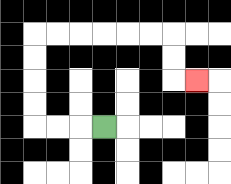{'start': '[4, 5]', 'end': '[8, 3]', 'path_directions': 'L,L,L,U,U,U,U,R,R,R,R,R,R,D,D,R', 'path_coordinates': '[[4, 5], [3, 5], [2, 5], [1, 5], [1, 4], [1, 3], [1, 2], [1, 1], [2, 1], [3, 1], [4, 1], [5, 1], [6, 1], [7, 1], [7, 2], [7, 3], [8, 3]]'}